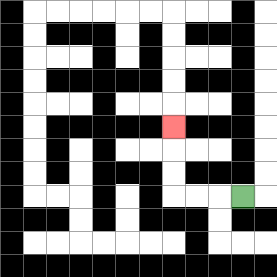{'start': '[10, 8]', 'end': '[7, 5]', 'path_directions': 'L,L,L,U,U,U', 'path_coordinates': '[[10, 8], [9, 8], [8, 8], [7, 8], [7, 7], [7, 6], [7, 5]]'}